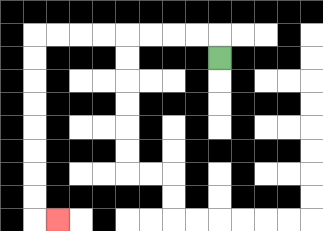{'start': '[9, 2]', 'end': '[2, 9]', 'path_directions': 'U,L,L,L,L,L,L,L,L,D,D,D,D,D,D,D,D,R', 'path_coordinates': '[[9, 2], [9, 1], [8, 1], [7, 1], [6, 1], [5, 1], [4, 1], [3, 1], [2, 1], [1, 1], [1, 2], [1, 3], [1, 4], [1, 5], [1, 6], [1, 7], [1, 8], [1, 9], [2, 9]]'}